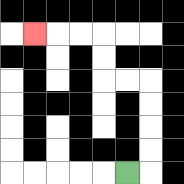{'start': '[5, 7]', 'end': '[1, 1]', 'path_directions': 'R,U,U,U,U,L,L,U,U,L,L,L', 'path_coordinates': '[[5, 7], [6, 7], [6, 6], [6, 5], [6, 4], [6, 3], [5, 3], [4, 3], [4, 2], [4, 1], [3, 1], [2, 1], [1, 1]]'}